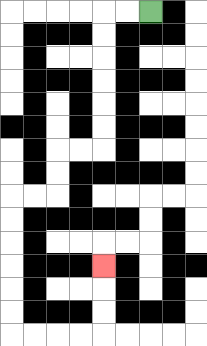{'start': '[6, 0]', 'end': '[4, 11]', 'path_directions': 'L,L,D,D,D,D,D,D,L,L,D,D,L,L,D,D,D,D,D,D,R,R,R,R,U,U,U', 'path_coordinates': '[[6, 0], [5, 0], [4, 0], [4, 1], [4, 2], [4, 3], [4, 4], [4, 5], [4, 6], [3, 6], [2, 6], [2, 7], [2, 8], [1, 8], [0, 8], [0, 9], [0, 10], [0, 11], [0, 12], [0, 13], [0, 14], [1, 14], [2, 14], [3, 14], [4, 14], [4, 13], [4, 12], [4, 11]]'}